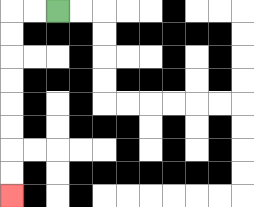{'start': '[2, 0]', 'end': '[0, 8]', 'path_directions': 'L,L,D,D,D,D,D,D,D,D', 'path_coordinates': '[[2, 0], [1, 0], [0, 0], [0, 1], [0, 2], [0, 3], [0, 4], [0, 5], [0, 6], [0, 7], [0, 8]]'}